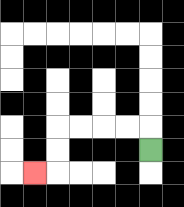{'start': '[6, 6]', 'end': '[1, 7]', 'path_directions': 'U,L,L,L,L,D,D,L', 'path_coordinates': '[[6, 6], [6, 5], [5, 5], [4, 5], [3, 5], [2, 5], [2, 6], [2, 7], [1, 7]]'}